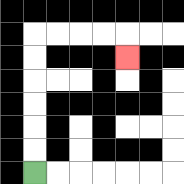{'start': '[1, 7]', 'end': '[5, 2]', 'path_directions': 'U,U,U,U,U,U,R,R,R,R,D', 'path_coordinates': '[[1, 7], [1, 6], [1, 5], [1, 4], [1, 3], [1, 2], [1, 1], [2, 1], [3, 1], [4, 1], [5, 1], [5, 2]]'}